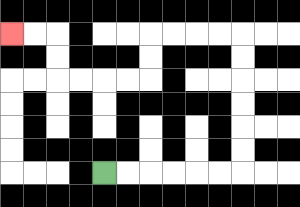{'start': '[4, 7]', 'end': '[0, 1]', 'path_directions': 'R,R,R,R,R,R,U,U,U,U,U,U,L,L,L,L,D,D,L,L,L,L,U,U,L,L', 'path_coordinates': '[[4, 7], [5, 7], [6, 7], [7, 7], [8, 7], [9, 7], [10, 7], [10, 6], [10, 5], [10, 4], [10, 3], [10, 2], [10, 1], [9, 1], [8, 1], [7, 1], [6, 1], [6, 2], [6, 3], [5, 3], [4, 3], [3, 3], [2, 3], [2, 2], [2, 1], [1, 1], [0, 1]]'}